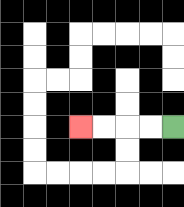{'start': '[7, 5]', 'end': '[3, 5]', 'path_directions': 'L,L,L,L', 'path_coordinates': '[[7, 5], [6, 5], [5, 5], [4, 5], [3, 5]]'}